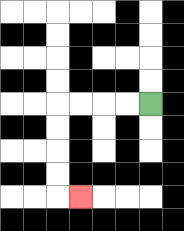{'start': '[6, 4]', 'end': '[3, 8]', 'path_directions': 'L,L,L,L,D,D,D,D,R', 'path_coordinates': '[[6, 4], [5, 4], [4, 4], [3, 4], [2, 4], [2, 5], [2, 6], [2, 7], [2, 8], [3, 8]]'}